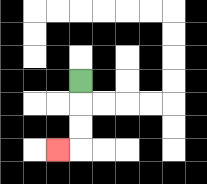{'start': '[3, 3]', 'end': '[2, 6]', 'path_directions': 'D,D,D,L', 'path_coordinates': '[[3, 3], [3, 4], [3, 5], [3, 6], [2, 6]]'}